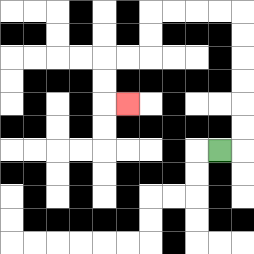{'start': '[9, 6]', 'end': '[5, 4]', 'path_directions': 'R,U,U,U,U,U,U,L,L,L,L,D,D,L,L,D,D,R', 'path_coordinates': '[[9, 6], [10, 6], [10, 5], [10, 4], [10, 3], [10, 2], [10, 1], [10, 0], [9, 0], [8, 0], [7, 0], [6, 0], [6, 1], [6, 2], [5, 2], [4, 2], [4, 3], [4, 4], [5, 4]]'}